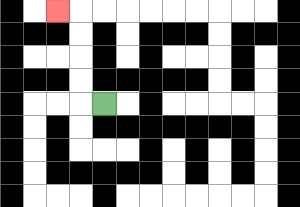{'start': '[4, 4]', 'end': '[2, 0]', 'path_directions': 'L,U,U,U,U,L', 'path_coordinates': '[[4, 4], [3, 4], [3, 3], [3, 2], [3, 1], [3, 0], [2, 0]]'}